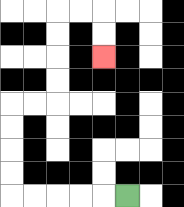{'start': '[5, 8]', 'end': '[4, 2]', 'path_directions': 'L,L,L,L,L,U,U,U,U,R,R,U,U,U,U,R,R,D,D', 'path_coordinates': '[[5, 8], [4, 8], [3, 8], [2, 8], [1, 8], [0, 8], [0, 7], [0, 6], [0, 5], [0, 4], [1, 4], [2, 4], [2, 3], [2, 2], [2, 1], [2, 0], [3, 0], [4, 0], [4, 1], [4, 2]]'}